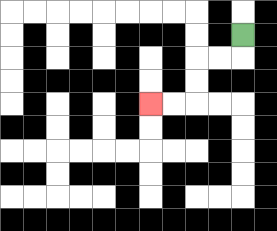{'start': '[10, 1]', 'end': '[6, 4]', 'path_directions': 'D,L,L,D,D,L,L', 'path_coordinates': '[[10, 1], [10, 2], [9, 2], [8, 2], [8, 3], [8, 4], [7, 4], [6, 4]]'}